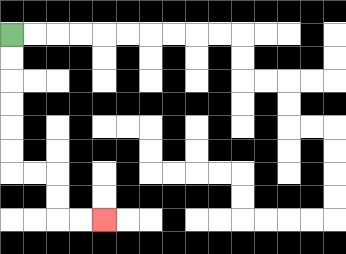{'start': '[0, 1]', 'end': '[4, 9]', 'path_directions': 'D,D,D,D,D,D,R,R,D,D,R,R', 'path_coordinates': '[[0, 1], [0, 2], [0, 3], [0, 4], [0, 5], [0, 6], [0, 7], [1, 7], [2, 7], [2, 8], [2, 9], [3, 9], [4, 9]]'}